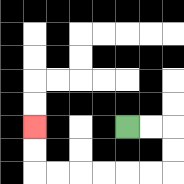{'start': '[5, 5]', 'end': '[1, 5]', 'path_directions': 'R,R,D,D,L,L,L,L,L,L,U,U', 'path_coordinates': '[[5, 5], [6, 5], [7, 5], [7, 6], [7, 7], [6, 7], [5, 7], [4, 7], [3, 7], [2, 7], [1, 7], [1, 6], [1, 5]]'}